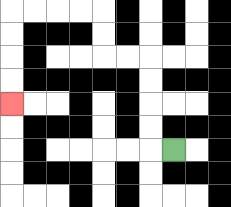{'start': '[7, 6]', 'end': '[0, 4]', 'path_directions': 'L,U,U,U,U,L,L,U,U,L,L,L,L,D,D,D,D', 'path_coordinates': '[[7, 6], [6, 6], [6, 5], [6, 4], [6, 3], [6, 2], [5, 2], [4, 2], [4, 1], [4, 0], [3, 0], [2, 0], [1, 0], [0, 0], [0, 1], [0, 2], [0, 3], [0, 4]]'}